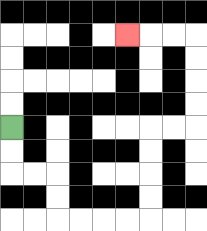{'start': '[0, 5]', 'end': '[5, 1]', 'path_directions': 'D,D,R,R,D,D,R,R,R,R,U,U,U,U,R,R,U,U,U,U,L,L,L', 'path_coordinates': '[[0, 5], [0, 6], [0, 7], [1, 7], [2, 7], [2, 8], [2, 9], [3, 9], [4, 9], [5, 9], [6, 9], [6, 8], [6, 7], [6, 6], [6, 5], [7, 5], [8, 5], [8, 4], [8, 3], [8, 2], [8, 1], [7, 1], [6, 1], [5, 1]]'}